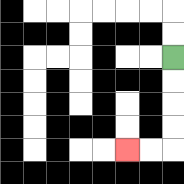{'start': '[7, 2]', 'end': '[5, 6]', 'path_directions': 'D,D,D,D,L,L', 'path_coordinates': '[[7, 2], [7, 3], [7, 4], [7, 5], [7, 6], [6, 6], [5, 6]]'}